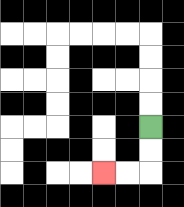{'start': '[6, 5]', 'end': '[4, 7]', 'path_directions': 'D,D,L,L', 'path_coordinates': '[[6, 5], [6, 6], [6, 7], [5, 7], [4, 7]]'}